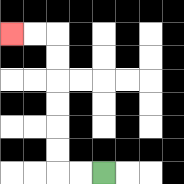{'start': '[4, 7]', 'end': '[0, 1]', 'path_directions': 'L,L,U,U,U,U,U,U,L,L', 'path_coordinates': '[[4, 7], [3, 7], [2, 7], [2, 6], [2, 5], [2, 4], [2, 3], [2, 2], [2, 1], [1, 1], [0, 1]]'}